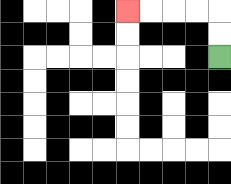{'start': '[9, 2]', 'end': '[5, 0]', 'path_directions': 'U,U,L,L,L,L', 'path_coordinates': '[[9, 2], [9, 1], [9, 0], [8, 0], [7, 0], [6, 0], [5, 0]]'}